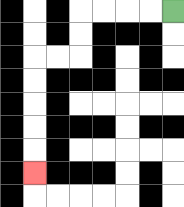{'start': '[7, 0]', 'end': '[1, 7]', 'path_directions': 'L,L,L,L,D,D,L,L,D,D,D,D,D', 'path_coordinates': '[[7, 0], [6, 0], [5, 0], [4, 0], [3, 0], [3, 1], [3, 2], [2, 2], [1, 2], [1, 3], [1, 4], [1, 5], [1, 6], [1, 7]]'}